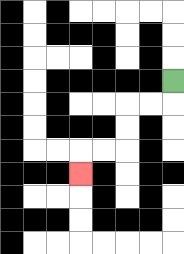{'start': '[7, 3]', 'end': '[3, 7]', 'path_directions': 'D,L,L,D,D,L,L,D', 'path_coordinates': '[[7, 3], [7, 4], [6, 4], [5, 4], [5, 5], [5, 6], [4, 6], [3, 6], [3, 7]]'}